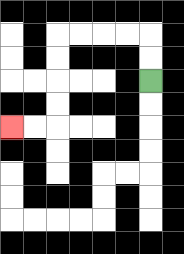{'start': '[6, 3]', 'end': '[0, 5]', 'path_directions': 'U,U,L,L,L,L,D,D,D,D,L,L', 'path_coordinates': '[[6, 3], [6, 2], [6, 1], [5, 1], [4, 1], [3, 1], [2, 1], [2, 2], [2, 3], [2, 4], [2, 5], [1, 5], [0, 5]]'}